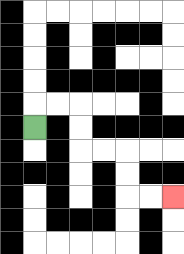{'start': '[1, 5]', 'end': '[7, 8]', 'path_directions': 'U,R,R,D,D,R,R,D,D,R,R', 'path_coordinates': '[[1, 5], [1, 4], [2, 4], [3, 4], [3, 5], [3, 6], [4, 6], [5, 6], [5, 7], [5, 8], [6, 8], [7, 8]]'}